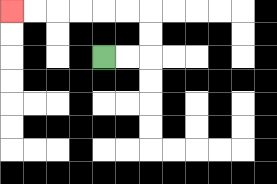{'start': '[4, 2]', 'end': '[0, 0]', 'path_directions': 'R,R,U,U,L,L,L,L,L,L', 'path_coordinates': '[[4, 2], [5, 2], [6, 2], [6, 1], [6, 0], [5, 0], [4, 0], [3, 0], [2, 0], [1, 0], [0, 0]]'}